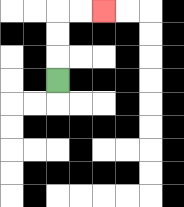{'start': '[2, 3]', 'end': '[4, 0]', 'path_directions': 'U,U,U,R,R', 'path_coordinates': '[[2, 3], [2, 2], [2, 1], [2, 0], [3, 0], [4, 0]]'}